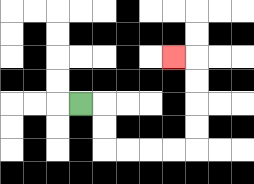{'start': '[3, 4]', 'end': '[7, 2]', 'path_directions': 'R,D,D,R,R,R,R,U,U,U,U,L', 'path_coordinates': '[[3, 4], [4, 4], [4, 5], [4, 6], [5, 6], [6, 6], [7, 6], [8, 6], [8, 5], [8, 4], [8, 3], [8, 2], [7, 2]]'}